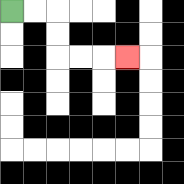{'start': '[0, 0]', 'end': '[5, 2]', 'path_directions': 'R,R,D,D,R,R,R', 'path_coordinates': '[[0, 0], [1, 0], [2, 0], [2, 1], [2, 2], [3, 2], [4, 2], [5, 2]]'}